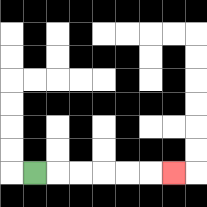{'start': '[1, 7]', 'end': '[7, 7]', 'path_directions': 'R,R,R,R,R,R', 'path_coordinates': '[[1, 7], [2, 7], [3, 7], [4, 7], [5, 7], [6, 7], [7, 7]]'}